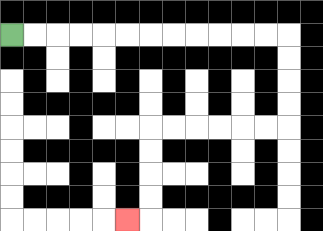{'start': '[0, 1]', 'end': '[5, 9]', 'path_directions': 'R,R,R,R,R,R,R,R,R,R,R,R,D,D,D,D,L,L,L,L,L,L,D,D,D,D,L', 'path_coordinates': '[[0, 1], [1, 1], [2, 1], [3, 1], [4, 1], [5, 1], [6, 1], [7, 1], [8, 1], [9, 1], [10, 1], [11, 1], [12, 1], [12, 2], [12, 3], [12, 4], [12, 5], [11, 5], [10, 5], [9, 5], [8, 5], [7, 5], [6, 5], [6, 6], [6, 7], [6, 8], [6, 9], [5, 9]]'}